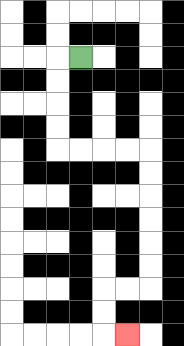{'start': '[3, 2]', 'end': '[5, 14]', 'path_directions': 'L,D,D,D,D,R,R,R,R,D,D,D,D,D,D,L,L,D,D,R', 'path_coordinates': '[[3, 2], [2, 2], [2, 3], [2, 4], [2, 5], [2, 6], [3, 6], [4, 6], [5, 6], [6, 6], [6, 7], [6, 8], [6, 9], [6, 10], [6, 11], [6, 12], [5, 12], [4, 12], [4, 13], [4, 14], [5, 14]]'}